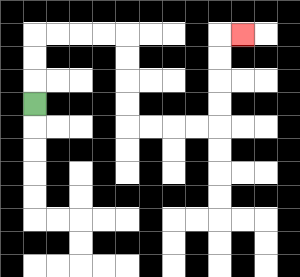{'start': '[1, 4]', 'end': '[10, 1]', 'path_directions': 'U,U,U,R,R,R,R,D,D,D,D,R,R,R,R,U,U,U,U,R', 'path_coordinates': '[[1, 4], [1, 3], [1, 2], [1, 1], [2, 1], [3, 1], [4, 1], [5, 1], [5, 2], [5, 3], [5, 4], [5, 5], [6, 5], [7, 5], [8, 5], [9, 5], [9, 4], [9, 3], [9, 2], [9, 1], [10, 1]]'}